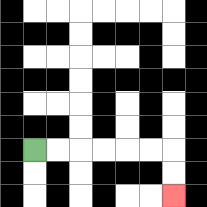{'start': '[1, 6]', 'end': '[7, 8]', 'path_directions': 'R,R,R,R,R,R,D,D', 'path_coordinates': '[[1, 6], [2, 6], [3, 6], [4, 6], [5, 6], [6, 6], [7, 6], [7, 7], [7, 8]]'}